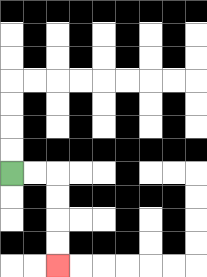{'start': '[0, 7]', 'end': '[2, 11]', 'path_directions': 'R,R,D,D,D,D', 'path_coordinates': '[[0, 7], [1, 7], [2, 7], [2, 8], [2, 9], [2, 10], [2, 11]]'}